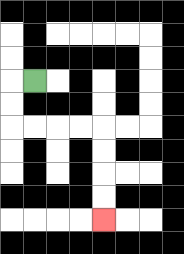{'start': '[1, 3]', 'end': '[4, 9]', 'path_directions': 'L,D,D,R,R,R,R,D,D,D,D', 'path_coordinates': '[[1, 3], [0, 3], [0, 4], [0, 5], [1, 5], [2, 5], [3, 5], [4, 5], [4, 6], [4, 7], [4, 8], [4, 9]]'}